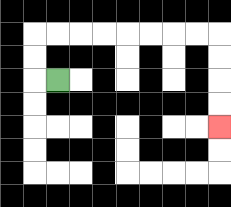{'start': '[2, 3]', 'end': '[9, 5]', 'path_directions': 'L,U,U,R,R,R,R,R,R,R,R,D,D,D,D', 'path_coordinates': '[[2, 3], [1, 3], [1, 2], [1, 1], [2, 1], [3, 1], [4, 1], [5, 1], [6, 1], [7, 1], [8, 1], [9, 1], [9, 2], [9, 3], [9, 4], [9, 5]]'}